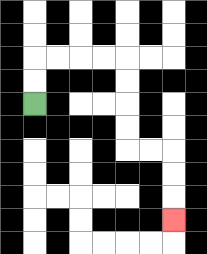{'start': '[1, 4]', 'end': '[7, 9]', 'path_directions': 'U,U,R,R,R,R,D,D,D,D,R,R,D,D,D', 'path_coordinates': '[[1, 4], [1, 3], [1, 2], [2, 2], [3, 2], [4, 2], [5, 2], [5, 3], [5, 4], [5, 5], [5, 6], [6, 6], [7, 6], [7, 7], [7, 8], [7, 9]]'}